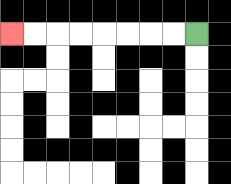{'start': '[8, 1]', 'end': '[0, 1]', 'path_directions': 'L,L,L,L,L,L,L,L', 'path_coordinates': '[[8, 1], [7, 1], [6, 1], [5, 1], [4, 1], [3, 1], [2, 1], [1, 1], [0, 1]]'}